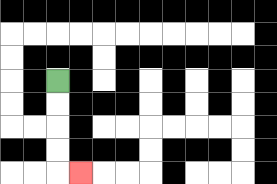{'start': '[2, 3]', 'end': '[3, 7]', 'path_directions': 'D,D,D,D,R', 'path_coordinates': '[[2, 3], [2, 4], [2, 5], [2, 6], [2, 7], [3, 7]]'}